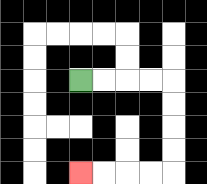{'start': '[3, 3]', 'end': '[3, 7]', 'path_directions': 'R,R,R,R,D,D,D,D,L,L,L,L', 'path_coordinates': '[[3, 3], [4, 3], [5, 3], [6, 3], [7, 3], [7, 4], [7, 5], [7, 6], [7, 7], [6, 7], [5, 7], [4, 7], [3, 7]]'}